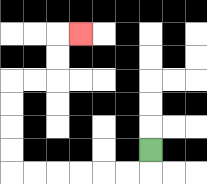{'start': '[6, 6]', 'end': '[3, 1]', 'path_directions': 'D,L,L,L,L,L,L,U,U,U,U,R,R,U,U,R', 'path_coordinates': '[[6, 6], [6, 7], [5, 7], [4, 7], [3, 7], [2, 7], [1, 7], [0, 7], [0, 6], [0, 5], [0, 4], [0, 3], [1, 3], [2, 3], [2, 2], [2, 1], [3, 1]]'}